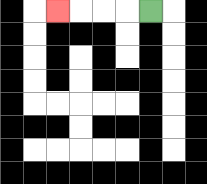{'start': '[6, 0]', 'end': '[2, 0]', 'path_directions': 'L,L,L,L', 'path_coordinates': '[[6, 0], [5, 0], [4, 0], [3, 0], [2, 0]]'}